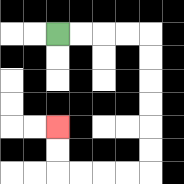{'start': '[2, 1]', 'end': '[2, 5]', 'path_directions': 'R,R,R,R,D,D,D,D,D,D,L,L,L,L,U,U', 'path_coordinates': '[[2, 1], [3, 1], [4, 1], [5, 1], [6, 1], [6, 2], [6, 3], [6, 4], [6, 5], [6, 6], [6, 7], [5, 7], [4, 7], [3, 7], [2, 7], [2, 6], [2, 5]]'}